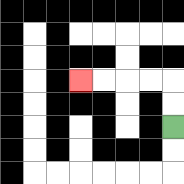{'start': '[7, 5]', 'end': '[3, 3]', 'path_directions': 'U,U,L,L,L,L', 'path_coordinates': '[[7, 5], [7, 4], [7, 3], [6, 3], [5, 3], [4, 3], [3, 3]]'}